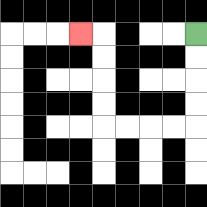{'start': '[8, 1]', 'end': '[3, 1]', 'path_directions': 'D,D,D,D,L,L,L,L,U,U,U,U,L', 'path_coordinates': '[[8, 1], [8, 2], [8, 3], [8, 4], [8, 5], [7, 5], [6, 5], [5, 5], [4, 5], [4, 4], [4, 3], [4, 2], [4, 1], [3, 1]]'}